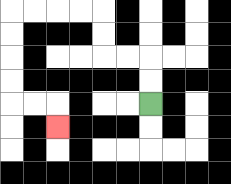{'start': '[6, 4]', 'end': '[2, 5]', 'path_directions': 'U,U,L,L,U,U,L,L,L,L,D,D,D,D,R,R,D', 'path_coordinates': '[[6, 4], [6, 3], [6, 2], [5, 2], [4, 2], [4, 1], [4, 0], [3, 0], [2, 0], [1, 0], [0, 0], [0, 1], [0, 2], [0, 3], [0, 4], [1, 4], [2, 4], [2, 5]]'}